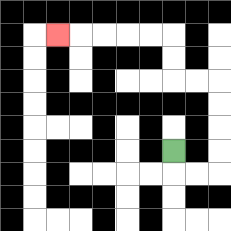{'start': '[7, 6]', 'end': '[2, 1]', 'path_directions': 'D,R,R,U,U,U,U,L,L,U,U,L,L,L,L,L', 'path_coordinates': '[[7, 6], [7, 7], [8, 7], [9, 7], [9, 6], [9, 5], [9, 4], [9, 3], [8, 3], [7, 3], [7, 2], [7, 1], [6, 1], [5, 1], [4, 1], [3, 1], [2, 1]]'}